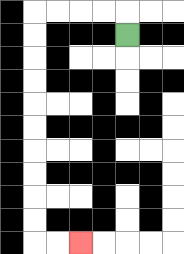{'start': '[5, 1]', 'end': '[3, 10]', 'path_directions': 'U,L,L,L,L,D,D,D,D,D,D,D,D,D,D,R,R', 'path_coordinates': '[[5, 1], [5, 0], [4, 0], [3, 0], [2, 0], [1, 0], [1, 1], [1, 2], [1, 3], [1, 4], [1, 5], [1, 6], [1, 7], [1, 8], [1, 9], [1, 10], [2, 10], [3, 10]]'}